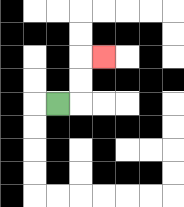{'start': '[2, 4]', 'end': '[4, 2]', 'path_directions': 'R,U,U,R', 'path_coordinates': '[[2, 4], [3, 4], [3, 3], [3, 2], [4, 2]]'}